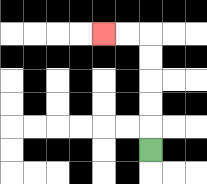{'start': '[6, 6]', 'end': '[4, 1]', 'path_directions': 'U,U,U,U,U,L,L', 'path_coordinates': '[[6, 6], [6, 5], [6, 4], [6, 3], [6, 2], [6, 1], [5, 1], [4, 1]]'}